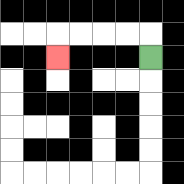{'start': '[6, 2]', 'end': '[2, 2]', 'path_directions': 'U,L,L,L,L,D', 'path_coordinates': '[[6, 2], [6, 1], [5, 1], [4, 1], [3, 1], [2, 1], [2, 2]]'}